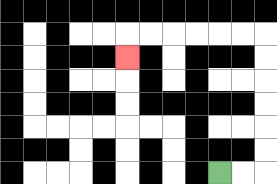{'start': '[9, 7]', 'end': '[5, 2]', 'path_directions': 'R,R,U,U,U,U,U,U,L,L,L,L,L,L,D', 'path_coordinates': '[[9, 7], [10, 7], [11, 7], [11, 6], [11, 5], [11, 4], [11, 3], [11, 2], [11, 1], [10, 1], [9, 1], [8, 1], [7, 1], [6, 1], [5, 1], [5, 2]]'}